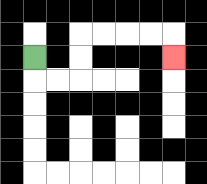{'start': '[1, 2]', 'end': '[7, 2]', 'path_directions': 'D,R,R,U,U,R,R,R,R,D', 'path_coordinates': '[[1, 2], [1, 3], [2, 3], [3, 3], [3, 2], [3, 1], [4, 1], [5, 1], [6, 1], [7, 1], [7, 2]]'}